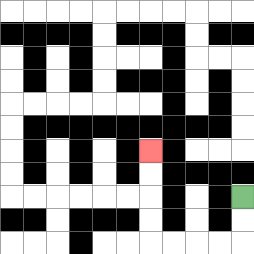{'start': '[10, 8]', 'end': '[6, 6]', 'path_directions': 'D,D,L,L,L,L,U,U,U,U', 'path_coordinates': '[[10, 8], [10, 9], [10, 10], [9, 10], [8, 10], [7, 10], [6, 10], [6, 9], [6, 8], [6, 7], [6, 6]]'}